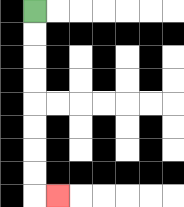{'start': '[1, 0]', 'end': '[2, 8]', 'path_directions': 'D,D,D,D,D,D,D,D,R', 'path_coordinates': '[[1, 0], [1, 1], [1, 2], [1, 3], [1, 4], [1, 5], [1, 6], [1, 7], [1, 8], [2, 8]]'}